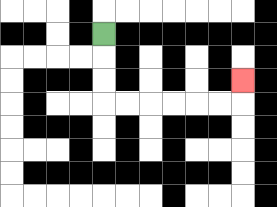{'start': '[4, 1]', 'end': '[10, 3]', 'path_directions': 'D,D,D,R,R,R,R,R,R,U', 'path_coordinates': '[[4, 1], [4, 2], [4, 3], [4, 4], [5, 4], [6, 4], [7, 4], [8, 4], [9, 4], [10, 4], [10, 3]]'}